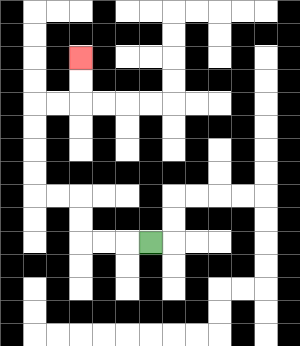{'start': '[6, 10]', 'end': '[3, 2]', 'path_directions': 'L,L,L,U,U,L,L,U,U,U,U,R,R,U,U', 'path_coordinates': '[[6, 10], [5, 10], [4, 10], [3, 10], [3, 9], [3, 8], [2, 8], [1, 8], [1, 7], [1, 6], [1, 5], [1, 4], [2, 4], [3, 4], [3, 3], [3, 2]]'}